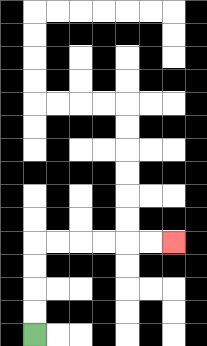{'start': '[1, 14]', 'end': '[7, 10]', 'path_directions': 'U,U,U,U,R,R,R,R,R,R', 'path_coordinates': '[[1, 14], [1, 13], [1, 12], [1, 11], [1, 10], [2, 10], [3, 10], [4, 10], [5, 10], [6, 10], [7, 10]]'}